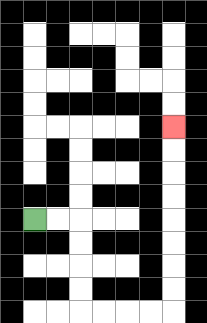{'start': '[1, 9]', 'end': '[7, 5]', 'path_directions': 'R,R,D,D,D,D,R,R,R,R,U,U,U,U,U,U,U,U', 'path_coordinates': '[[1, 9], [2, 9], [3, 9], [3, 10], [3, 11], [3, 12], [3, 13], [4, 13], [5, 13], [6, 13], [7, 13], [7, 12], [7, 11], [7, 10], [7, 9], [7, 8], [7, 7], [7, 6], [7, 5]]'}